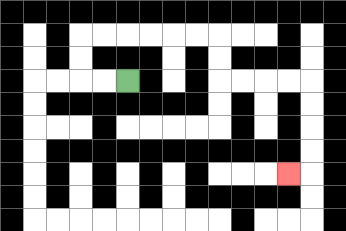{'start': '[5, 3]', 'end': '[12, 7]', 'path_directions': 'L,L,U,U,R,R,R,R,R,R,D,D,R,R,R,R,D,D,D,D,L', 'path_coordinates': '[[5, 3], [4, 3], [3, 3], [3, 2], [3, 1], [4, 1], [5, 1], [6, 1], [7, 1], [8, 1], [9, 1], [9, 2], [9, 3], [10, 3], [11, 3], [12, 3], [13, 3], [13, 4], [13, 5], [13, 6], [13, 7], [12, 7]]'}